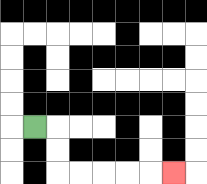{'start': '[1, 5]', 'end': '[7, 7]', 'path_directions': 'R,D,D,R,R,R,R,R', 'path_coordinates': '[[1, 5], [2, 5], [2, 6], [2, 7], [3, 7], [4, 7], [5, 7], [6, 7], [7, 7]]'}